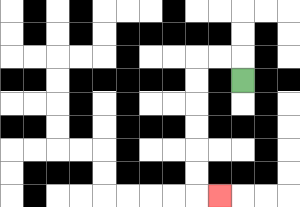{'start': '[10, 3]', 'end': '[9, 8]', 'path_directions': 'U,L,L,D,D,D,D,D,D,R', 'path_coordinates': '[[10, 3], [10, 2], [9, 2], [8, 2], [8, 3], [8, 4], [8, 5], [8, 6], [8, 7], [8, 8], [9, 8]]'}